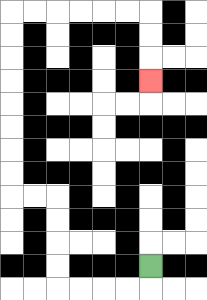{'start': '[6, 11]', 'end': '[6, 3]', 'path_directions': 'D,L,L,L,L,U,U,U,U,L,L,U,U,U,U,U,U,U,U,R,R,R,R,R,R,D,D,D', 'path_coordinates': '[[6, 11], [6, 12], [5, 12], [4, 12], [3, 12], [2, 12], [2, 11], [2, 10], [2, 9], [2, 8], [1, 8], [0, 8], [0, 7], [0, 6], [0, 5], [0, 4], [0, 3], [0, 2], [0, 1], [0, 0], [1, 0], [2, 0], [3, 0], [4, 0], [5, 0], [6, 0], [6, 1], [6, 2], [6, 3]]'}